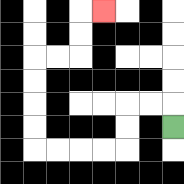{'start': '[7, 5]', 'end': '[4, 0]', 'path_directions': 'U,L,L,D,D,L,L,L,L,U,U,U,U,R,R,U,U,R', 'path_coordinates': '[[7, 5], [7, 4], [6, 4], [5, 4], [5, 5], [5, 6], [4, 6], [3, 6], [2, 6], [1, 6], [1, 5], [1, 4], [1, 3], [1, 2], [2, 2], [3, 2], [3, 1], [3, 0], [4, 0]]'}